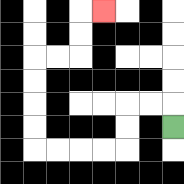{'start': '[7, 5]', 'end': '[4, 0]', 'path_directions': 'U,L,L,D,D,L,L,L,L,U,U,U,U,R,R,U,U,R', 'path_coordinates': '[[7, 5], [7, 4], [6, 4], [5, 4], [5, 5], [5, 6], [4, 6], [3, 6], [2, 6], [1, 6], [1, 5], [1, 4], [1, 3], [1, 2], [2, 2], [3, 2], [3, 1], [3, 0], [4, 0]]'}